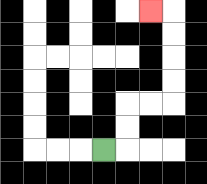{'start': '[4, 6]', 'end': '[6, 0]', 'path_directions': 'R,U,U,R,R,U,U,U,U,L', 'path_coordinates': '[[4, 6], [5, 6], [5, 5], [5, 4], [6, 4], [7, 4], [7, 3], [7, 2], [7, 1], [7, 0], [6, 0]]'}